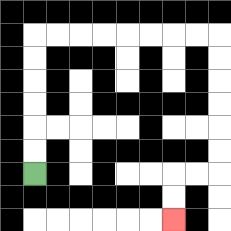{'start': '[1, 7]', 'end': '[7, 9]', 'path_directions': 'U,U,U,U,U,U,R,R,R,R,R,R,R,R,D,D,D,D,D,D,L,L,D,D', 'path_coordinates': '[[1, 7], [1, 6], [1, 5], [1, 4], [1, 3], [1, 2], [1, 1], [2, 1], [3, 1], [4, 1], [5, 1], [6, 1], [7, 1], [8, 1], [9, 1], [9, 2], [9, 3], [9, 4], [9, 5], [9, 6], [9, 7], [8, 7], [7, 7], [7, 8], [7, 9]]'}